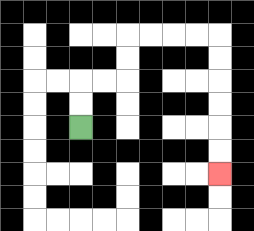{'start': '[3, 5]', 'end': '[9, 7]', 'path_directions': 'U,U,R,R,U,U,R,R,R,R,D,D,D,D,D,D', 'path_coordinates': '[[3, 5], [3, 4], [3, 3], [4, 3], [5, 3], [5, 2], [5, 1], [6, 1], [7, 1], [8, 1], [9, 1], [9, 2], [9, 3], [9, 4], [9, 5], [9, 6], [9, 7]]'}